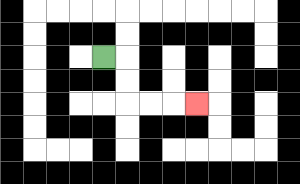{'start': '[4, 2]', 'end': '[8, 4]', 'path_directions': 'R,D,D,R,R,R', 'path_coordinates': '[[4, 2], [5, 2], [5, 3], [5, 4], [6, 4], [7, 4], [8, 4]]'}